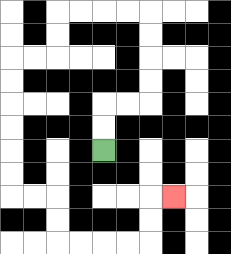{'start': '[4, 6]', 'end': '[7, 8]', 'path_directions': 'U,U,R,R,U,U,U,U,L,L,L,L,D,D,L,L,D,D,D,D,D,D,R,R,D,D,R,R,R,R,U,U,R', 'path_coordinates': '[[4, 6], [4, 5], [4, 4], [5, 4], [6, 4], [6, 3], [6, 2], [6, 1], [6, 0], [5, 0], [4, 0], [3, 0], [2, 0], [2, 1], [2, 2], [1, 2], [0, 2], [0, 3], [0, 4], [0, 5], [0, 6], [0, 7], [0, 8], [1, 8], [2, 8], [2, 9], [2, 10], [3, 10], [4, 10], [5, 10], [6, 10], [6, 9], [6, 8], [7, 8]]'}